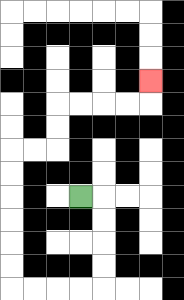{'start': '[3, 8]', 'end': '[6, 3]', 'path_directions': 'R,D,D,D,D,L,L,L,L,U,U,U,U,U,U,R,R,U,U,R,R,R,R,U', 'path_coordinates': '[[3, 8], [4, 8], [4, 9], [4, 10], [4, 11], [4, 12], [3, 12], [2, 12], [1, 12], [0, 12], [0, 11], [0, 10], [0, 9], [0, 8], [0, 7], [0, 6], [1, 6], [2, 6], [2, 5], [2, 4], [3, 4], [4, 4], [5, 4], [6, 4], [6, 3]]'}